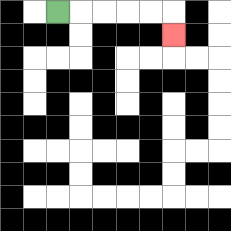{'start': '[2, 0]', 'end': '[7, 1]', 'path_directions': 'R,R,R,R,R,D', 'path_coordinates': '[[2, 0], [3, 0], [4, 0], [5, 0], [6, 0], [7, 0], [7, 1]]'}